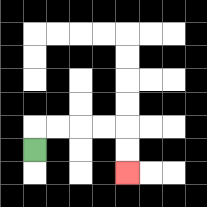{'start': '[1, 6]', 'end': '[5, 7]', 'path_directions': 'U,R,R,R,R,D,D', 'path_coordinates': '[[1, 6], [1, 5], [2, 5], [3, 5], [4, 5], [5, 5], [5, 6], [5, 7]]'}